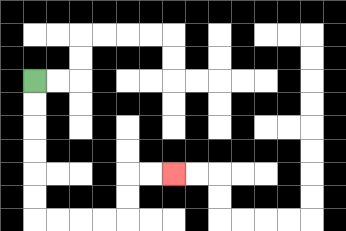{'start': '[1, 3]', 'end': '[7, 7]', 'path_directions': 'D,D,D,D,D,D,R,R,R,R,U,U,R,R', 'path_coordinates': '[[1, 3], [1, 4], [1, 5], [1, 6], [1, 7], [1, 8], [1, 9], [2, 9], [3, 9], [4, 9], [5, 9], [5, 8], [5, 7], [6, 7], [7, 7]]'}